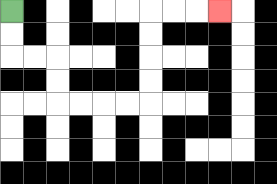{'start': '[0, 0]', 'end': '[9, 0]', 'path_directions': 'D,D,R,R,D,D,R,R,R,R,U,U,U,U,R,R,R', 'path_coordinates': '[[0, 0], [0, 1], [0, 2], [1, 2], [2, 2], [2, 3], [2, 4], [3, 4], [4, 4], [5, 4], [6, 4], [6, 3], [6, 2], [6, 1], [6, 0], [7, 0], [8, 0], [9, 0]]'}